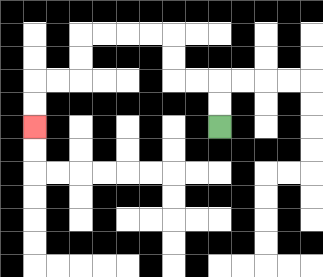{'start': '[9, 5]', 'end': '[1, 5]', 'path_directions': 'U,U,L,L,U,U,L,L,L,L,D,D,L,L,D,D', 'path_coordinates': '[[9, 5], [9, 4], [9, 3], [8, 3], [7, 3], [7, 2], [7, 1], [6, 1], [5, 1], [4, 1], [3, 1], [3, 2], [3, 3], [2, 3], [1, 3], [1, 4], [1, 5]]'}